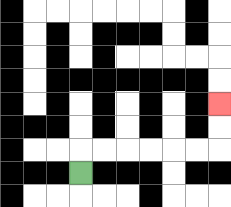{'start': '[3, 7]', 'end': '[9, 4]', 'path_directions': 'U,R,R,R,R,R,R,U,U', 'path_coordinates': '[[3, 7], [3, 6], [4, 6], [5, 6], [6, 6], [7, 6], [8, 6], [9, 6], [9, 5], [9, 4]]'}